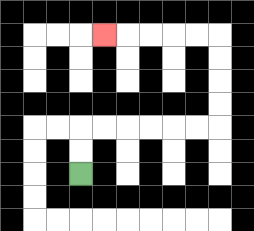{'start': '[3, 7]', 'end': '[4, 1]', 'path_directions': 'U,U,R,R,R,R,R,R,U,U,U,U,L,L,L,L,L', 'path_coordinates': '[[3, 7], [3, 6], [3, 5], [4, 5], [5, 5], [6, 5], [7, 5], [8, 5], [9, 5], [9, 4], [9, 3], [9, 2], [9, 1], [8, 1], [7, 1], [6, 1], [5, 1], [4, 1]]'}